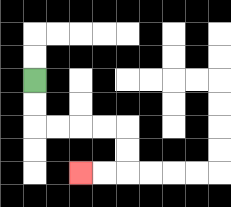{'start': '[1, 3]', 'end': '[3, 7]', 'path_directions': 'D,D,R,R,R,R,D,D,L,L', 'path_coordinates': '[[1, 3], [1, 4], [1, 5], [2, 5], [3, 5], [4, 5], [5, 5], [5, 6], [5, 7], [4, 7], [3, 7]]'}